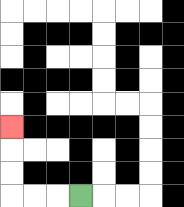{'start': '[3, 8]', 'end': '[0, 5]', 'path_directions': 'L,L,L,U,U,U', 'path_coordinates': '[[3, 8], [2, 8], [1, 8], [0, 8], [0, 7], [0, 6], [0, 5]]'}